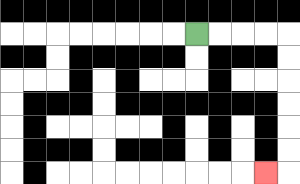{'start': '[8, 1]', 'end': '[11, 7]', 'path_directions': 'R,R,R,R,D,D,D,D,D,D,L', 'path_coordinates': '[[8, 1], [9, 1], [10, 1], [11, 1], [12, 1], [12, 2], [12, 3], [12, 4], [12, 5], [12, 6], [12, 7], [11, 7]]'}